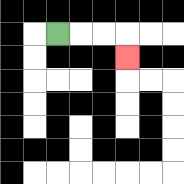{'start': '[2, 1]', 'end': '[5, 2]', 'path_directions': 'R,R,R,D', 'path_coordinates': '[[2, 1], [3, 1], [4, 1], [5, 1], [5, 2]]'}